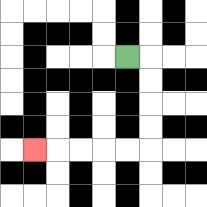{'start': '[5, 2]', 'end': '[1, 6]', 'path_directions': 'R,D,D,D,D,L,L,L,L,L', 'path_coordinates': '[[5, 2], [6, 2], [6, 3], [6, 4], [6, 5], [6, 6], [5, 6], [4, 6], [3, 6], [2, 6], [1, 6]]'}